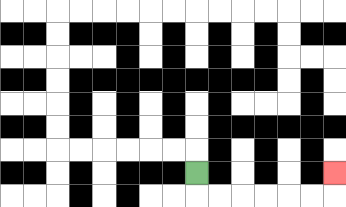{'start': '[8, 7]', 'end': '[14, 7]', 'path_directions': 'D,R,R,R,R,R,R,U', 'path_coordinates': '[[8, 7], [8, 8], [9, 8], [10, 8], [11, 8], [12, 8], [13, 8], [14, 8], [14, 7]]'}